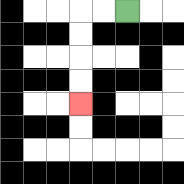{'start': '[5, 0]', 'end': '[3, 4]', 'path_directions': 'L,L,D,D,D,D', 'path_coordinates': '[[5, 0], [4, 0], [3, 0], [3, 1], [3, 2], [3, 3], [3, 4]]'}